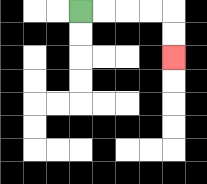{'start': '[3, 0]', 'end': '[7, 2]', 'path_directions': 'R,R,R,R,D,D', 'path_coordinates': '[[3, 0], [4, 0], [5, 0], [6, 0], [7, 0], [7, 1], [7, 2]]'}